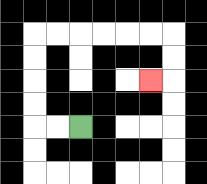{'start': '[3, 5]', 'end': '[6, 3]', 'path_directions': 'L,L,U,U,U,U,R,R,R,R,R,R,D,D,L', 'path_coordinates': '[[3, 5], [2, 5], [1, 5], [1, 4], [1, 3], [1, 2], [1, 1], [2, 1], [3, 1], [4, 1], [5, 1], [6, 1], [7, 1], [7, 2], [7, 3], [6, 3]]'}